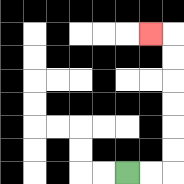{'start': '[5, 7]', 'end': '[6, 1]', 'path_directions': 'R,R,U,U,U,U,U,U,L', 'path_coordinates': '[[5, 7], [6, 7], [7, 7], [7, 6], [7, 5], [7, 4], [7, 3], [7, 2], [7, 1], [6, 1]]'}